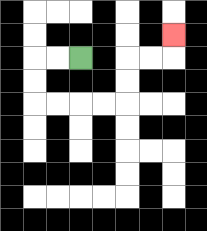{'start': '[3, 2]', 'end': '[7, 1]', 'path_directions': 'L,L,D,D,R,R,R,R,U,U,R,R,U', 'path_coordinates': '[[3, 2], [2, 2], [1, 2], [1, 3], [1, 4], [2, 4], [3, 4], [4, 4], [5, 4], [5, 3], [5, 2], [6, 2], [7, 2], [7, 1]]'}